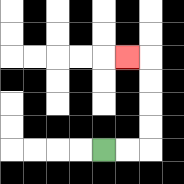{'start': '[4, 6]', 'end': '[5, 2]', 'path_directions': 'R,R,U,U,U,U,L', 'path_coordinates': '[[4, 6], [5, 6], [6, 6], [6, 5], [6, 4], [6, 3], [6, 2], [5, 2]]'}